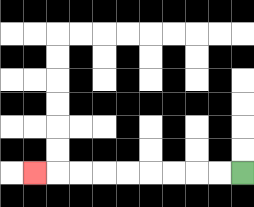{'start': '[10, 7]', 'end': '[1, 7]', 'path_directions': 'L,L,L,L,L,L,L,L,L', 'path_coordinates': '[[10, 7], [9, 7], [8, 7], [7, 7], [6, 7], [5, 7], [4, 7], [3, 7], [2, 7], [1, 7]]'}